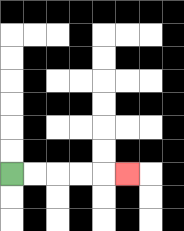{'start': '[0, 7]', 'end': '[5, 7]', 'path_directions': 'R,R,R,R,R', 'path_coordinates': '[[0, 7], [1, 7], [2, 7], [3, 7], [4, 7], [5, 7]]'}